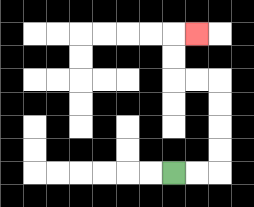{'start': '[7, 7]', 'end': '[8, 1]', 'path_directions': 'R,R,U,U,U,U,L,L,U,U,R', 'path_coordinates': '[[7, 7], [8, 7], [9, 7], [9, 6], [9, 5], [9, 4], [9, 3], [8, 3], [7, 3], [7, 2], [7, 1], [8, 1]]'}